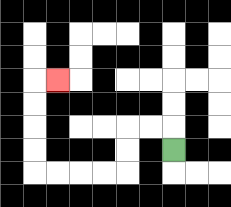{'start': '[7, 6]', 'end': '[2, 3]', 'path_directions': 'U,L,L,D,D,L,L,L,L,U,U,U,U,R', 'path_coordinates': '[[7, 6], [7, 5], [6, 5], [5, 5], [5, 6], [5, 7], [4, 7], [3, 7], [2, 7], [1, 7], [1, 6], [1, 5], [1, 4], [1, 3], [2, 3]]'}